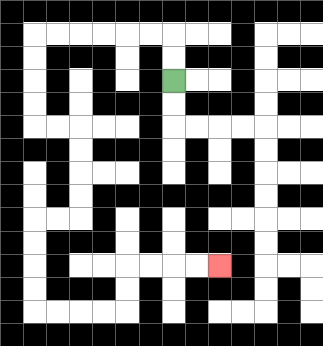{'start': '[7, 3]', 'end': '[9, 11]', 'path_directions': 'U,U,L,L,L,L,L,L,D,D,D,D,R,R,D,D,D,D,L,L,D,D,D,D,R,R,R,R,U,U,R,R,R,R', 'path_coordinates': '[[7, 3], [7, 2], [7, 1], [6, 1], [5, 1], [4, 1], [3, 1], [2, 1], [1, 1], [1, 2], [1, 3], [1, 4], [1, 5], [2, 5], [3, 5], [3, 6], [3, 7], [3, 8], [3, 9], [2, 9], [1, 9], [1, 10], [1, 11], [1, 12], [1, 13], [2, 13], [3, 13], [4, 13], [5, 13], [5, 12], [5, 11], [6, 11], [7, 11], [8, 11], [9, 11]]'}